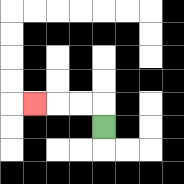{'start': '[4, 5]', 'end': '[1, 4]', 'path_directions': 'U,L,L,L', 'path_coordinates': '[[4, 5], [4, 4], [3, 4], [2, 4], [1, 4]]'}